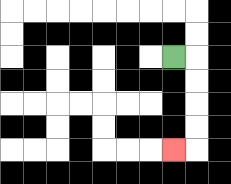{'start': '[7, 2]', 'end': '[7, 6]', 'path_directions': 'R,D,D,D,D,L', 'path_coordinates': '[[7, 2], [8, 2], [8, 3], [8, 4], [8, 5], [8, 6], [7, 6]]'}